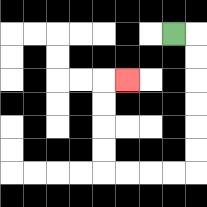{'start': '[7, 1]', 'end': '[5, 3]', 'path_directions': 'R,D,D,D,D,D,D,L,L,L,L,U,U,U,U,R', 'path_coordinates': '[[7, 1], [8, 1], [8, 2], [8, 3], [8, 4], [8, 5], [8, 6], [8, 7], [7, 7], [6, 7], [5, 7], [4, 7], [4, 6], [4, 5], [4, 4], [4, 3], [5, 3]]'}